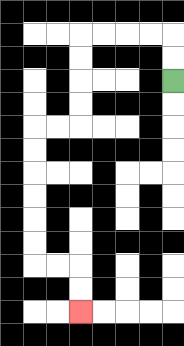{'start': '[7, 3]', 'end': '[3, 13]', 'path_directions': 'U,U,L,L,L,L,D,D,D,D,L,L,D,D,D,D,D,D,R,R,D,D', 'path_coordinates': '[[7, 3], [7, 2], [7, 1], [6, 1], [5, 1], [4, 1], [3, 1], [3, 2], [3, 3], [3, 4], [3, 5], [2, 5], [1, 5], [1, 6], [1, 7], [1, 8], [1, 9], [1, 10], [1, 11], [2, 11], [3, 11], [3, 12], [3, 13]]'}